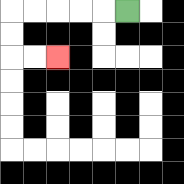{'start': '[5, 0]', 'end': '[2, 2]', 'path_directions': 'L,L,L,L,L,D,D,R,R', 'path_coordinates': '[[5, 0], [4, 0], [3, 0], [2, 0], [1, 0], [0, 0], [0, 1], [0, 2], [1, 2], [2, 2]]'}